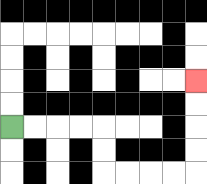{'start': '[0, 5]', 'end': '[8, 3]', 'path_directions': 'R,R,R,R,D,D,R,R,R,R,U,U,U,U', 'path_coordinates': '[[0, 5], [1, 5], [2, 5], [3, 5], [4, 5], [4, 6], [4, 7], [5, 7], [6, 7], [7, 7], [8, 7], [8, 6], [8, 5], [8, 4], [8, 3]]'}